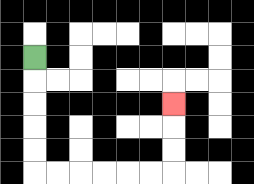{'start': '[1, 2]', 'end': '[7, 4]', 'path_directions': 'D,D,D,D,D,R,R,R,R,R,R,U,U,U', 'path_coordinates': '[[1, 2], [1, 3], [1, 4], [1, 5], [1, 6], [1, 7], [2, 7], [3, 7], [4, 7], [5, 7], [6, 7], [7, 7], [7, 6], [7, 5], [7, 4]]'}